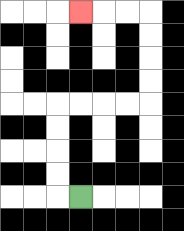{'start': '[3, 8]', 'end': '[3, 0]', 'path_directions': 'L,U,U,U,U,R,R,R,R,U,U,U,U,L,L,L', 'path_coordinates': '[[3, 8], [2, 8], [2, 7], [2, 6], [2, 5], [2, 4], [3, 4], [4, 4], [5, 4], [6, 4], [6, 3], [6, 2], [6, 1], [6, 0], [5, 0], [4, 0], [3, 0]]'}